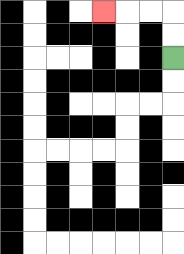{'start': '[7, 2]', 'end': '[4, 0]', 'path_directions': 'U,U,L,L,L', 'path_coordinates': '[[7, 2], [7, 1], [7, 0], [6, 0], [5, 0], [4, 0]]'}